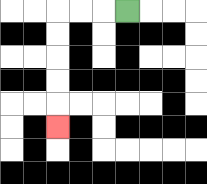{'start': '[5, 0]', 'end': '[2, 5]', 'path_directions': 'L,L,L,D,D,D,D,D', 'path_coordinates': '[[5, 0], [4, 0], [3, 0], [2, 0], [2, 1], [2, 2], [2, 3], [2, 4], [2, 5]]'}